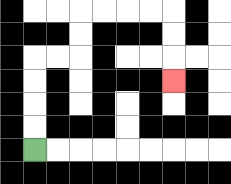{'start': '[1, 6]', 'end': '[7, 3]', 'path_directions': 'U,U,U,U,R,R,U,U,R,R,R,R,D,D,D', 'path_coordinates': '[[1, 6], [1, 5], [1, 4], [1, 3], [1, 2], [2, 2], [3, 2], [3, 1], [3, 0], [4, 0], [5, 0], [6, 0], [7, 0], [7, 1], [7, 2], [7, 3]]'}